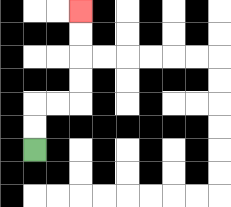{'start': '[1, 6]', 'end': '[3, 0]', 'path_directions': 'U,U,R,R,U,U,U,U', 'path_coordinates': '[[1, 6], [1, 5], [1, 4], [2, 4], [3, 4], [3, 3], [3, 2], [3, 1], [3, 0]]'}